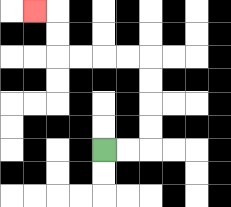{'start': '[4, 6]', 'end': '[1, 0]', 'path_directions': 'R,R,U,U,U,U,L,L,L,L,U,U,L', 'path_coordinates': '[[4, 6], [5, 6], [6, 6], [6, 5], [6, 4], [6, 3], [6, 2], [5, 2], [4, 2], [3, 2], [2, 2], [2, 1], [2, 0], [1, 0]]'}